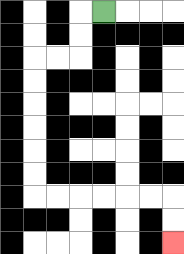{'start': '[4, 0]', 'end': '[7, 10]', 'path_directions': 'L,D,D,L,L,D,D,D,D,D,D,R,R,R,R,R,R,D,D', 'path_coordinates': '[[4, 0], [3, 0], [3, 1], [3, 2], [2, 2], [1, 2], [1, 3], [1, 4], [1, 5], [1, 6], [1, 7], [1, 8], [2, 8], [3, 8], [4, 8], [5, 8], [6, 8], [7, 8], [7, 9], [7, 10]]'}